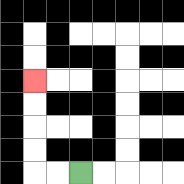{'start': '[3, 7]', 'end': '[1, 3]', 'path_directions': 'L,L,U,U,U,U', 'path_coordinates': '[[3, 7], [2, 7], [1, 7], [1, 6], [1, 5], [1, 4], [1, 3]]'}